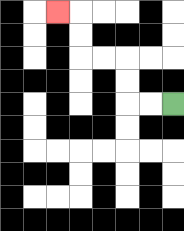{'start': '[7, 4]', 'end': '[2, 0]', 'path_directions': 'L,L,U,U,L,L,U,U,L', 'path_coordinates': '[[7, 4], [6, 4], [5, 4], [5, 3], [5, 2], [4, 2], [3, 2], [3, 1], [3, 0], [2, 0]]'}